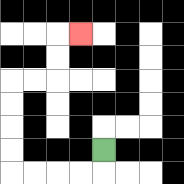{'start': '[4, 6]', 'end': '[3, 1]', 'path_directions': 'D,L,L,L,L,U,U,U,U,R,R,U,U,R', 'path_coordinates': '[[4, 6], [4, 7], [3, 7], [2, 7], [1, 7], [0, 7], [0, 6], [0, 5], [0, 4], [0, 3], [1, 3], [2, 3], [2, 2], [2, 1], [3, 1]]'}